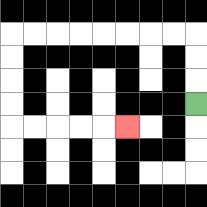{'start': '[8, 4]', 'end': '[5, 5]', 'path_directions': 'U,U,U,L,L,L,L,L,L,L,L,D,D,D,D,R,R,R,R,R', 'path_coordinates': '[[8, 4], [8, 3], [8, 2], [8, 1], [7, 1], [6, 1], [5, 1], [4, 1], [3, 1], [2, 1], [1, 1], [0, 1], [0, 2], [0, 3], [0, 4], [0, 5], [1, 5], [2, 5], [3, 5], [4, 5], [5, 5]]'}